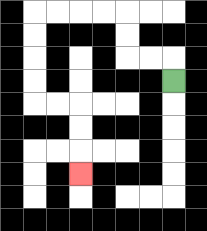{'start': '[7, 3]', 'end': '[3, 7]', 'path_directions': 'U,L,L,U,U,L,L,L,L,D,D,D,D,R,R,D,D,D', 'path_coordinates': '[[7, 3], [7, 2], [6, 2], [5, 2], [5, 1], [5, 0], [4, 0], [3, 0], [2, 0], [1, 0], [1, 1], [1, 2], [1, 3], [1, 4], [2, 4], [3, 4], [3, 5], [3, 6], [3, 7]]'}